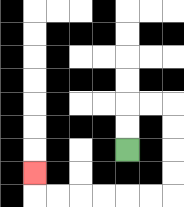{'start': '[5, 6]', 'end': '[1, 7]', 'path_directions': 'U,U,R,R,D,D,D,D,L,L,L,L,L,L,U', 'path_coordinates': '[[5, 6], [5, 5], [5, 4], [6, 4], [7, 4], [7, 5], [7, 6], [7, 7], [7, 8], [6, 8], [5, 8], [4, 8], [3, 8], [2, 8], [1, 8], [1, 7]]'}